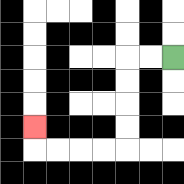{'start': '[7, 2]', 'end': '[1, 5]', 'path_directions': 'L,L,D,D,D,D,L,L,L,L,U', 'path_coordinates': '[[7, 2], [6, 2], [5, 2], [5, 3], [5, 4], [5, 5], [5, 6], [4, 6], [3, 6], [2, 6], [1, 6], [1, 5]]'}